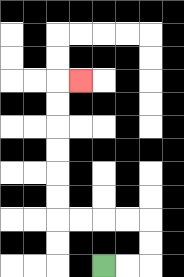{'start': '[4, 11]', 'end': '[3, 3]', 'path_directions': 'R,R,U,U,L,L,L,L,U,U,U,U,U,U,R', 'path_coordinates': '[[4, 11], [5, 11], [6, 11], [6, 10], [6, 9], [5, 9], [4, 9], [3, 9], [2, 9], [2, 8], [2, 7], [2, 6], [2, 5], [2, 4], [2, 3], [3, 3]]'}